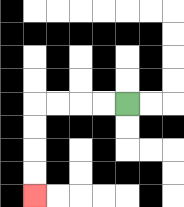{'start': '[5, 4]', 'end': '[1, 8]', 'path_directions': 'L,L,L,L,D,D,D,D', 'path_coordinates': '[[5, 4], [4, 4], [3, 4], [2, 4], [1, 4], [1, 5], [1, 6], [1, 7], [1, 8]]'}